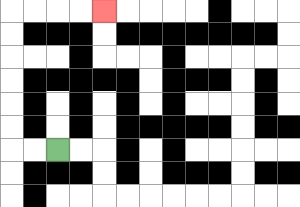{'start': '[2, 6]', 'end': '[4, 0]', 'path_directions': 'L,L,U,U,U,U,U,U,R,R,R,R', 'path_coordinates': '[[2, 6], [1, 6], [0, 6], [0, 5], [0, 4], [0, 3], [0, 2], [0, 1], [0, 0], [1, 0], [2, 0], [3, 0], [4, 0]]'}